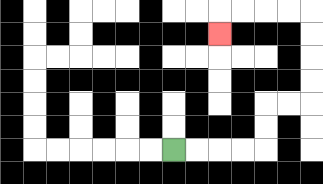{'start': '[7, 6]', 'end': '[9, 1]', 'path_directions': 'R,R,R,R,U,U,R,R,U,U,U,U,L,L,L,L,D', 'path_coordinates': '[[7, 6], [8, 6], [9, 6], [10, 6], [11, 6], [11, 5], [11, 4], [12, 4], [13, 4], [13, 3], [13, 2], [13, 1], [13, 0], [12, 0], [11, 0], [10, 0], [9, 0], [9, 1]]'}